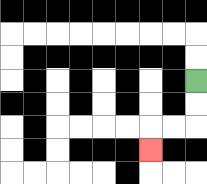{'start': '[8, 3]', 'end': '[6, 6]', 'path_directions': 'D,D,L,L,D', 'path_coordinates': '[[8, 3], [8, 4], [8, 5], [7, 5], [6, 5], [6, 6]]'}